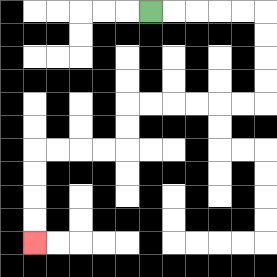{'start': '[6, 0]', 'end': '[1, 10]', 'path_directions': 'R,R,R,R,R,D,D,D,D,L,L,L,L,L,L,D,D,L,L,L,L,D,D,D,D', 'path_coordinates': '[[6, 0], [7, 0], [8, 0], [9, 0], [10, 0], [11, 0], [11, 1], [11, 2], [11, 3], [11, 4], [10, 4], [9, 4], [8, 4], [7, 4], [6, 4], [5, 4], [5, 5], [5, 6], [4, 6], [3, 6], [2, 6], [1, 6], [1, 7], [1, 8], [1, 9], [1, 10]]'}